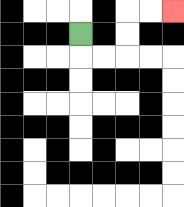{'start': '[3, 1]', 'end': '[7, 0]', 'path_directions': 'D,R,R,U,U,R,R', 'path_coordinates': '[[3, 1], [3, 2], [4, 2], [5, 2], [5, 1], [5, 0], [6, 0], [7, 0]]'}